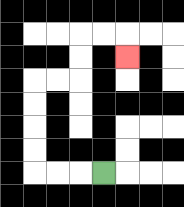{'start': '[4, 7]', 'end': '[5, 2]', 'path_directions': 'L,L,L,U,U,U,U,R,R,U,U,R,R,D', 'path_coordinates': '[[4, 7], [3, 7], [2, 7], [1, 7], [1, 6], [1, 5], [1, 4], [1, 3], [2, 3], [3, 3], [3, 2], [3, 1], [4, 1], [5, 1], [5, 2]]'}